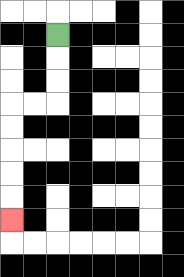{'start': '[2, 1]', 'end': '[0, 9]', 'path_directions': 'D,D,D,L,L,D,D,D,D,D', 'path_coordinates': '[[2, 1], [2, 2], [2, 3], [2, 4], [1, 4], [0, 4], [0, 5], [0, 6], [0, 7], [0, 8], [0, 9]]'}